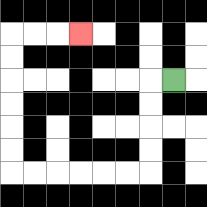{'start': '[7, 3]', 'end': '[3, 1]', 'path_directions': 'L,D,D,D,D,L,L,L,L,L,L,U,U,U,U,U,U,R,R,R', 'path_coordinates': '[[7, 3], [6, 3], [6, 4], [6, 5], [6, 6], [6, 7], [5, 7], [4, 7], [3, 7], [2, 7], [1, 7], [0, 7], [0, 6], [0, 5], [0, 4], [0, 3], [0, 2], [0, 1], [1, 1], [2, 1], [3, 1]]'}